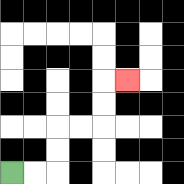{'start': '[0, 7]', 'end': '[5, 3]', 'path_directions': 'R,R,U,U,R,R,U,U,R', 'path_coordinates': '[[0, 7], [1, 7], [2, 7], [2, 6], [2, 5], [3, 5], [4, 5], [4, 4], [4, 3], [5, 3]]'}